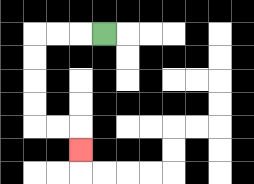{'start': '[4, 1]', 'end': '[3, 6]', 'path_directions': 'L,L,L,D,D,D,D,R,R,D', 'path_coordinates': '[[4, 1], [3, 1], [2, 1], [1, 1], [1, 2], [1, 3], [1, 4], [1, 5], [2, 5], [3, 5], [3, 6]]'}